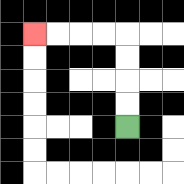{'start': '[5, 5]', 'end': '[1, 1]', 'path_directions': 'U,U,U,U,L,L,L,L', 'path_coordinates': '[[5, 5], [5, 4], [5, 3], [5, 2], [5, 1], [4, 1], [3, 1], [2, 1], [1, 1]]'}